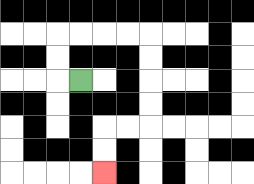{'start': '[3, 3]', 'end': '[4, 7]', 'path_directions': 'L,U,U,R,R,R,R,D,D,D,D,L,L,D,D', 'path_coordinates': '[[3, 3], [2, 3], [2, 2], [2, 1], [3, 1], [4, 1], [5, 1], [6, 1], [6, 2], [6, 3], [6, 4], [6, 5], [5, 5], [4, 5], [4, 6], [4, 7]]'}